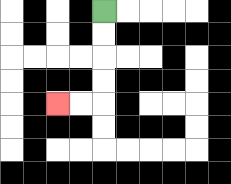{'start': '[4, 0]', 'end': '[2, 4]', 'path_directions': 'D,D,D,D,L,L', 'path_coordinates': '[[4, 0], [4, 1], [4, 2], [4, 3], [4, 4], [3, 4], [2, 4]]'}